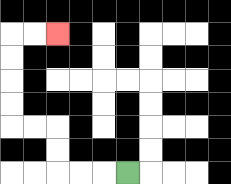{'start': '[5, 7]', 'end': '[2, 1]', 'path_directions': 'L,L,L,U,U,L,L,U,U,U,U,R,R', 'path_coordinates': '[[5, 7], [4, 7], [3, 7], [2, 7], [2, 6], [2, 5], [1, 5], [0, 5], [0, 4], [0, 3], [0, 2], [0, 1], [1, 1], [2, 1]]'}